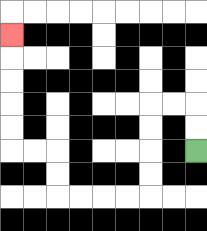{'start': '[8, 6]', 'end': '[0, 1]', 'path_directions': 'U,U,L,L,D,D,D,D,L,L,L,L,U,U,L,L,U,U,U,U,U', 'path_coordinates': '[[8, 6], [8, 5], [8, 4], [7, 4], [6, 4], [6, 5], [6, 6], [6, 7], [6, 8], [5, 8], [4, 8], [3, 8], [2, 8], [2, 7], [2, 6], [1, 6], [0, 6], [0, 5], [0, 4], [0, 3], [0, 2], [0, 1]]'}